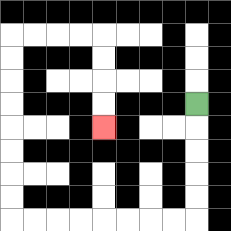{'start': '[8, 4]', 'end': '[4, 5]', 'path_directions': 'D,D,D,D,D,L,L,L,L,L,L,L,L,U,U,U,U,U,U,U,U,R,R,R,R,D,D,D,D', 'path_coordinates': '[[8, 4], [8, 5], [8, 6], [8, 7], [8, 8], [8, 9], [7, 9], [6, 9], [5, 9], [4, 9], [3, 9], [2, 9], [1, 9], [0, 9], [0, 8], [0, 7], [0, 6], [0, 5], [0, 4], [0, 3], [0, 2], [0, 1], [1, 1], [2, 1], [3, 1], [4, 1], [4, 2], [4, 3], [4, 4], [4, 5]]'}